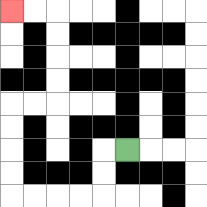{'start': '[5, 6]', 'end': '[0, 0]', 'path_directions': 'L,D,D,L,L,L,L,U,U,U,U,R,R,U,U,U,U,L,L', 'path_coordinates': '[[5, 6], [4, 6], [4, 7], [4, 8], [3, 8], [2, 8], [1, 8], [0, 8], [0, 7], [0, 6], [0, 5], [0, 4], [1, 4], [2, 4], [2, 3], [2, 2], [2, 1], [2, 0], [1, 0], [0, 0]]'}